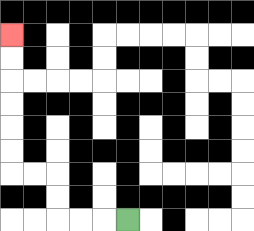{'start': '[5, 9]', 'end': '[0, 1]', 'path_directions': 'L,L,L,U,U,L,L,U,U,U,U,U,U', 'path_coordinates': '[[5, 9], [4, 9], [3, 9], [2, 9], [2, 8], [2, 7], [1, 7], [0, 7], [0, 6], [0, 5], [0, 4], [0, 3], [0, 2], [0, 1]]'}